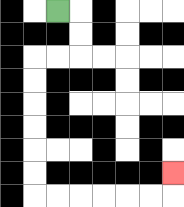{'start': '[2, 0]', 'end': '[7, 7]', 'path_directions': 'R,D,D,L,L,D,D,D,D,D,D,R,R,R,R,R,R,U', 'path_coordinates': '[[2, 0], [3, 0], [3, 1], [3, 2], [2, 2], [1, 2], [1, 3], [1, 4], [1, 5], [1, 6], [1, 7], [1, 8], [2, 8], [3, 8], [4, 8], [5, 8], [6, 8], [7, 8], [7, 7]]'}